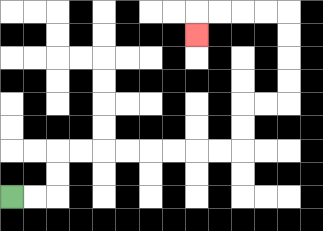{'start': '[0, 8]', 'end': '[8, 1]', 'path_directions': 'R,R,U,U,R,R,R,R,R,R,R,R,U,U,R,R,U,U,U,U,L,L,L,L,D', 'path_coordinates': '[[0, 8], [1, 8], [2, 8], [2, 7], [2, 6], [3, 6], [4, 6], [5, 6], [6, 6], [7, 6], [8, 6], [9, 6], [10, 6], [10, 5], [10, 4], [11, 4], [12, 4], [12, 3], [12, 2], [12, 1], [12, 0], [11, 0], [10, 0], [9, 0], [8, 0], [8, 1]]'}